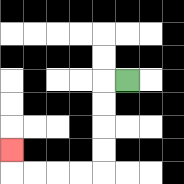{'start': '[5, 3]', 'end': '[0, 6]', 'path_directions': 'L,D,D,D,D,L,L,L,L,U', 'path_coordinates': '[[5, 3], [4, 3], [4, 4], [4, 5], [4, 6], [4, 7], [3, 7], [2, 7], [1, 7], [0, 7], [0, 6]]'}